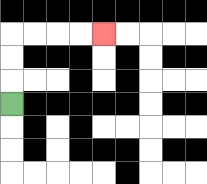{'start': '[0, 4]', 'end': '[4, 1]', 'path_directions': 'U,U,U,R,R,R,R', 'path_coordinates': '[[0, 4], [0, 3], [0, 2], [0, 1], [1, 1], [2, 1], [3, 1], [4, 1]]'}